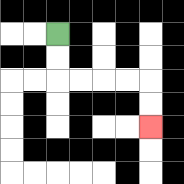{'start': '[2, 1]', 'end': '[6, 5]', 'path_directions': 'D,D,R,R,R,R,D,D', 'path_coordinates': '[[2, 1], [2, 2], [2, 3], [3, 3], [4, 3], [5, 3], [6, 3], [6, 4], [6, 5]]'}